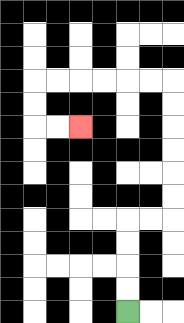{'start': '[5, 13]', 'end': '[3, 5]', 'path_directions': 'U,U,U,U,R,R,U,U,U,U,U,U,L,L,L,L,L,L,D,D,R,R', 'path_coordinates': '[[5, 13], [5, 12], [5, 11], [5, 10], [5, 9], [6, 9], [7, 9], [7, 8], [7, 7], [7, 6], [7, 5], [7, 4], [7, 3], [6, 3], [5, 3], [4, 3], [3, 3], [2, 3], [1, 3], [1, 4], [1, 5], [2, 5], [3, 5]]'}